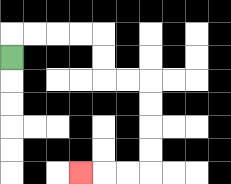{'start': '[0, 2]', 'end': '[3, 7]', 'path_directions': 'U,R,R,R,R,D,D,R,R,D,D,D,D,L,L,L', 'path_coordinates': '[[0, 2], [0, 1], [1, 1], [2, 1], [3, 1], [4, 1], [4, 2], [4, 3], [5, 3], [6, 3], [6, 4], [6, 5], [6, 6], [6, 7], [5, 7], [4, 7], [3, 7]]'}